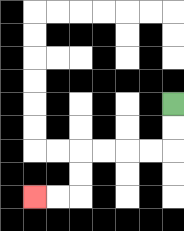{'start': '[7, 4]', 'end': '[1, 8]', 'path_directions': 'D,D,L,L,L,L,D,D,L,L', 'path_coordinates': '[[7, 4], [7, 5], [7, 6], [6, 6], [5, 6], [4, 6], [3, 6], [3, 7], [3, 8], [2, 8], [1, 8]]'}